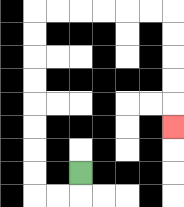{'start': '[3, 7]', 'end': '[7, 5]', 'path_directions': 'D,L,L,U,U,U,U,U,U,U,U,R,R,R,R,R,R,D,D,D,D,D', 'path_coordinates': '[[3, 7], [3, 8], [2, 8], [1, 8], [1, 7], [1, 6], [1, 5], [1, 4], [1, 3], [1, 2], [1, 1], [1, 0], [2, 0], [3, 0], [4, 0], [5, 0], [6, 0], [7, 0], [7, 1], [7, 2], [7, 3], [7, 4], [7, 5]]'}